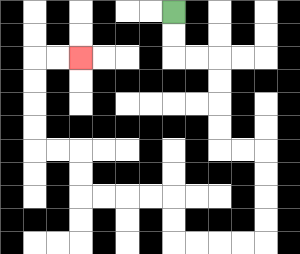{'start': '[7, 0]', 'end': '[3, 2]', 'path_directions': 'D,D,R,R,D,D,D,D,R,R,D,D,D,D,L,L,L,L,U,U,L,L,L,L,U,U,L,L,U,U,U,U,R,R', 'path_coordinates': '[[7, 0], [7, 1], [7, 2], [8, 2], [9, 2], [9, 3], [9, 4], [9, 5], [9, 6], [10, 6], [11, 6], [11, 7], [11, 8], [11, 9], [11, 10], [10, 10], [9, 10], [8, 10], [7, 10], [7, 9], [7, 8], [6, 8], [5, 8], [4, 8], [3, 8], [3, 7], [3, 6], [2, 6], [1, 6], [1, 5], [1, 4], [1, 3], [1, 2], [2, 2], [3, 2]]'}